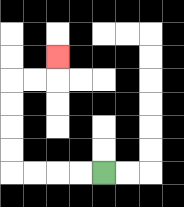{'start': '[4, 7]', 'end': '[2, 2]', 'path_directions': 'L,L,L,L,U,U,U,U,R,R,U', 'path_coordinates': '[[4, 7], [3, 7], [2, 7], [1, 7], [0, 7], [0, 6], [0, 5], [0, 4], [0, 3], [1, 3], [2, 3], [2, 2]]'}